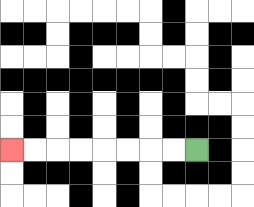{'start': '[8, 6]', 'end': '[0, 6]', 'path_directions': 'L,L,L,L,L,L,L,L', 'path_coordinates': '[[8, 6], [7, 6], [6, 6], [5, 6], [4, 6], [3, 6], [2, 6], [1, 6], [0, 6]]'}